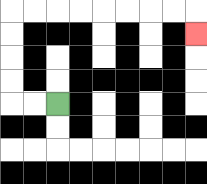{'start': '[2, 4]', 'end': '[8, 1]', 'path_directions': 'L,L,U,U,U,U,R,R,R,R,R,R,R,R,D', 'path_coordinates': '[[2, 4], [1, 4], [0, 4], [0, 3], [0, 2], [0, 1], [0, 0], [1, 0], [2, 0], [3, 0], [4, 0], [5, 0], [6, 0], [7, 0], [8, 0], [8, 1]]'}